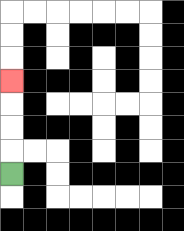{'start': '[0, 7]', 'end': '[0, 3]', 'path_directions': 'U,U,U,U', 'path_coordinates': '[[0, 7], [0, 6], [0, 5], [0, 4], [0, 3]]'}